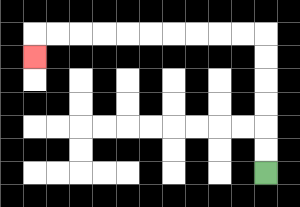{'start': '[11, 7]', 'end': '[1, 2]', 'path_directions': 'U,U,U,U,U,U,L,L,L,L,L,L,L,L,L,L,D', 'path_coordinates': '[[11, 7], [11, 6], [11, 5], [11, 4], [11, 3], [11, 2], [11, 1], [10, 1], [9, 1], [8, 1], [7, 1], [6, 1], [5, 1], [4, 1], [3, 1], [2, 1], [1, 1], [1, 2]]'}